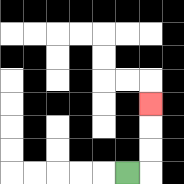{'start': '[5, 7]', 'end': '[6, 4]', 'path_directions': 'R,U,U,U', 'path_coordinates': '[[5, 7], [6, 7], [6, 6], [6, 5], [6, 4]]'}